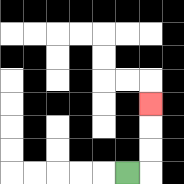{'start': '[5, 7]', 'end': '[6, 4]', 'path_directions': 'R,U,U,U', 'path_coordinates': '[[5, 7], [6, 7], [6, 6], [6, 5], [6, 4]]'}